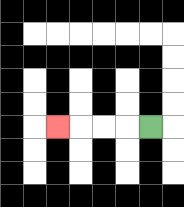{'start': '[6, 5]', 'end': '[2, 5]', 'path_directions': 'L,L,L,L', 'path_coordinates': '[[6, 5], [5, 5], [4, 5], [3, 5], [2, 5]]'}